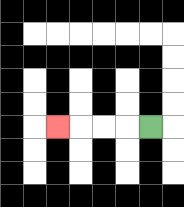{'start': '[6, 5]', 'end': '[2, 5]', 'path_directions': 'L,L,L,L', 'path_coordinates': '[[6, 5], [5, 5], [4, 5], [3, 5], [2, 5]]'}